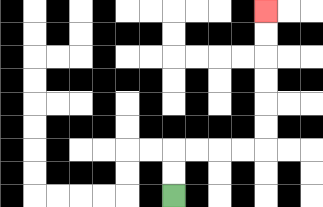{'start': '[7, 8]', 'end': '[11, 0]', 'path_directions': 'U,U,R,R,R,R,U,U,U,U,U,U', 'path_coordinates': '[[7, 8], [7, 7], [7, 6], [8, 6], [9, 6], [10, 6], [11, 6], [11, 5], [11, 4], [11, 3], [11, 2], [11, 1], [11, 0]]'}